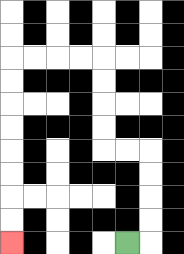{'start': '[5, 10]', 'end': '[0, 10]', 'path_directions': 'R,U,U,U,U,L,L,U,U,U,U,L,L,L,L,D,D,D,D,D,D,D,D', 'path_coordinates': '[[5, 10], [6, 10], [6, 9], [6, 8], [6, 7], [6, 6], [5, 6], [4, 6], [4, 5], [4, 4], [4, 3], [4, 2], [3, 2], [2, 2], [1, 2], [0, 2], [0, 3], [0, 4], [0, 5], [0, 6], [0, 7], [0, 8], [0, 9], [0, 10]]'}